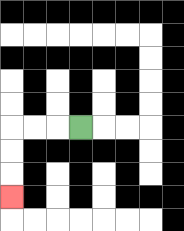{'start': '[3, 5]', 'end': '[0, 8]', 'path_directions': 'L,L,L,D,D,D', 'path_coordinates': '[[3, 5], [2, 5], [1, 5], [0, 5], [0, 6], [0, 7], [0, 8]]'}